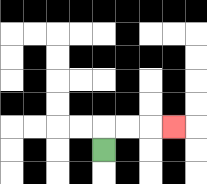{'start': '[4, 6]', 'end': '[7, 5]', 'path_directions': 'U,R,R,R', 'path_coordinates': '[[4, 6], [4, 5], [5, 5], [6, 5], [7, 5]]'}